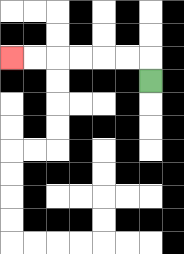{'start': '[6, 3]', 'end': '[0, 2]', 'path_directions': 'U,L,L,L,L,L,L', 'path_coordinates': '[[6, 3], [6, 2], [5, 2], [4, 2], [3, 2], [2, 2], [1, 2], [0, 2]]'}